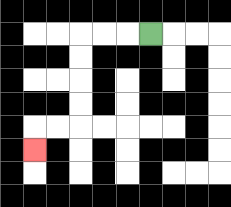{'start': '[6, 1]', 'end': '[1, 6]', 'path_directions': 'L,L,L,D,D,D,D,L,L,D', 'path_coordinates': '[[6, 1], [5, 1], [4, 1], [3, 1], [3, 2], [3, 3], [3, 4], [3, 5], [2, 5], [1, 5], [1, 6]]'}